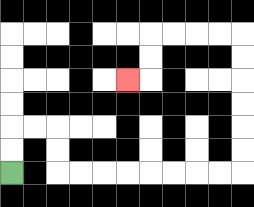{'start': '[0, 7]', 'end': '[5, 3]', 'path_directions': 'U,U,R,R,D,D,R,R,R,R,R,R,R,R,U,U,U,U,U,U,L,L,L,L,D,D,L', 'path_coordinates': '[[0, 7], [0, 6], [0, 5], [1, 5], [2, 5], [2, 6], [2, 7], [3, 7], [4, 7], [5, 7], [6, 7], [7, 7], [8, 7], [9, 7], [10, 7], [10, 6], [10, 5], [10, 4], [10, 3], [10, 2], [10, 1], [9, 1], [8, 1], [7, 1], [6, 1], [6, 2], [6, 3], [5, 3]]'}